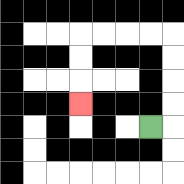{'start': '[6, 5]', 'end': '[3, 4]', 'path_directions': 'R,U,U,U,U,L,L,L,L,D,D,D', 'path_coordinates': '[[6, 5], [7, 5], [7, 4], [7, 3], [7, 2], [7, 1], [6, 1], [5, 1], [4, 1], [3, 1], [3, 2], [3, 3], [3, 4]]'}